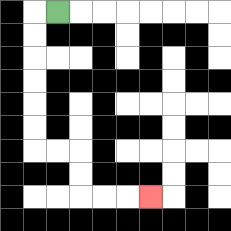{'start': '[2, 0]', 'end': '[6, 8]', 'path_directions': 'L,D,D,D,D,D,D,R,R,D,D,R,R,R', 'path_coordinates': '[[2, 0], [1, 0], [1, 1], [1, 2], [1, 3], [1, 4], [1, 5], [1, 6], [2, 6], [3, 6], [3, 7], [3, 8], [4, 8], [5, 8], [6, 8]]'}